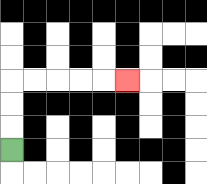{'start': '[0, 6]', 'end': '[5, 3]', 'path_directions': 'U,U,U,R,R,R,R,R', 'path_coordinates': '[[0, 6], [0, 5], [0, 4], [0, 3], [1, 3], [2, 3], [3, 3], [4, 3], [5, 3]]'}